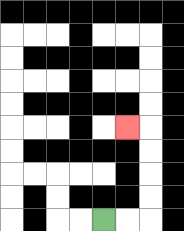{'start': '[4, 9]', 'end': '[5, 5]', 'path_directions': 'R,R,U,U,U,U,L', 'path_coordinates': '[[4, 9], [5, 9], [6, 9], [6, 8], [6, 7], [6, 6], [6, 5], [5, 5]]'}